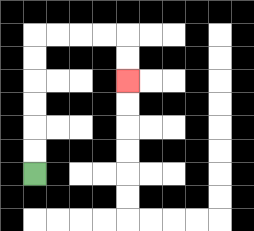{'start': '[1, 7]', 'end': '[5, 3]', 'path_directions': 'U,U,U,U,U,U,R,R,R,R,D,D', 'path_coordinates': '[[1, 7], [1, 6], [1, 5], [1, 4], [1, 3], [1, 2], [1, 1], [2, 1], [3, 1], [4, 1], [5, 1], [5, 2], [5, 3]]'}